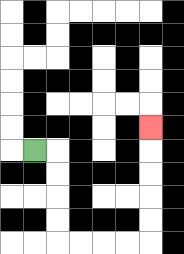{'start': '[1, 6]', 'end': '[6, 5]', 'path_directions': 'R,D,D,D,D,R,R,R,R,U,U,U,U,U', 'path_coordinates': '[[1, 6], [2, 6], [2, 7], [2, 8], [2, 9], [2, 10], [3, 10], [4, 10], [5, 10], [6, 10], [6, 9], [6, 8], [6, 7], [6, 6], [6, 5]]'}